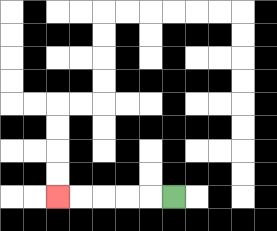{'start': '[7, 8]', 'end': '[2, 8]', 'path_directions': 'L,L,L,L,L', 'path_coordinates': '[[7, 8], [6, 8], [5, 8], [4, 8], [3, 8], [2, 8]]'}